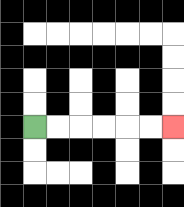{'start': '[1, 5]', 'end': '[7, 5]', 'path_directions': 'R,R,R,R,R,R', 'path_coordinates': '[[1, 5], [2, 5], [3, 5], [4, 5], [5, 5], [6, 5], [7, 5]]'}